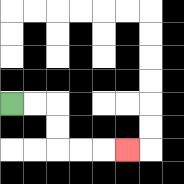{'start': '[0, 4]', 'end': '[5, 6]', 'path_directions': 'R,R,D,D,R,R,R', 'path_coordinates': '[[0, 4], [1, 4], [2, 4], [2, 5], [2, 6], [3, 6], [4, 6], [5, 6]]'}